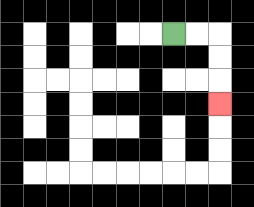{'start': '[7, 1]', 'end': '[9, 4]', 'path_directions': 'R,R,D,D,D', 'path_coordinates': '[[7, 1], [8, 1], [9, 1], [9, 2], [9, 3], [9, 4]]'}